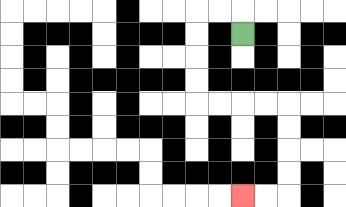{'start': '[10, 1]', 'end': '[10, 8]', 'path_directions': 'U,L,L,D,D,D,D,R,R,R,R,D,D,D,D,L,L', 'path_coordinates': '[[10, 1], [10, 0], [9, 0], [8, 0], [8, 1], [8, 2], [8, 3], [8, 4], [9, 4], [10, 4], [11, 4], [12, 4], [12, 5], [12, 6], [12, 7], [12, 8], [11, 8], [10, 8]]'}